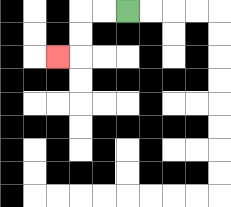{'start': '[5, 0]', 'end': '[2, 2]', 'path_directions': 'L,L,D,D,L', 'path_coordinates': '[[5, 0], [4, 0], [3, 0], [3, 1], [3, 2], [2, 2]]'}